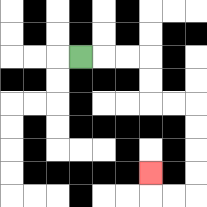{'start': '[3, 2]', 'end': '[6, 7]', 'path_directions': 'R,R,R,D,D,R,R,D,D,D,D,L,L,U', 'path_coordinates': '[[3, 2], [4, 2], [5, 2], [6, 2], [6, 3], [6, 4], [7, 4], [8, 4], [8, 5], [8, 6], [8, 7], [8, 8], [7, 8], [6, 8], [6, 7]]'}